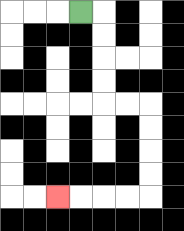{'start': '[3, 0]', 'end': '[2, 8]', 'path_directions': 'R,D,D,D,D,R,R,D,D,D,D,L,L,L,L', 'path_coordinates': '[[3, 0], [4, 0], [4, 1], [4, 2], [4, 3], [4, 4], [5, 4], [6, 4], [6, 5], [6, 6], [6, 7], [6, 8], [5, 8], [4, 8], [3, 8], [2, 8]]'}